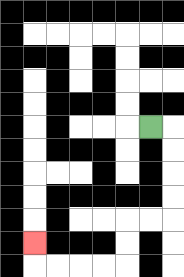{'start': '[6, 5]', 'end': '[1, 10]', 'path_directions': 'R,D,D,D,D,L,L,D,D,L,L,L,L,U', 'path_coordinates': '[[6, 5], [7, 5], [7, 6], [7, 7], [7, 8], [7, 9], [6, 9], [5, 9], [5, 10], [5, 11], [4, 11], [3, 11], [2, 11], [1, 11], [1, 10]]'}